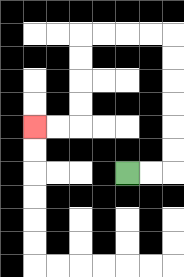{'start': '[5, 7]', 'end': '[1, 5]', 'path_directions': 'R,R,U,U,U,U,U,U,L,L,L,L,D,D,D,D,L,L', 'path_coordinates': '[[5, 7], [6, 7], [7, 7], [7, 6], [7, 5], [7, 4], [7, 3], [7, 2], [7, 1], [6, 1], [5, 1], [4, 1], [3, 1], [3, 2], [3, 3], [3, 4], [3, 5], [2, 5], [1, 5]]'}